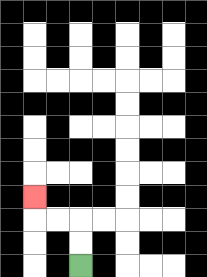{'start': '[3, 11]', 'end': '[1, 8]', 'path_directions': 'U,U,L,L,U', 'path_coordinates': '[[3, 11], [3, 10], [3, 9], [2, 9], [1, 9], [1, 8]]'}